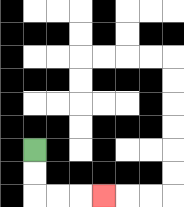{'start': '[1, 6]', 'end': '[4, 8]', 'path_directions': 'D,D,R,R,R', 'path_coordinates': '[[1, 6], [1, 7], [1, 8], [2, 8], [3, 8], [4, 8]]'}